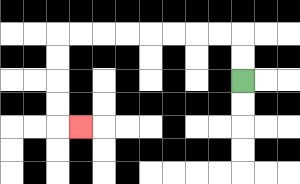{'start': '[10, 3]', 'end': '[3, 5]', 'path_directions': 'U,U,L,L,L,L,L,L,L,L,D,D,D,D,R', 'path_coordinates': '[[10, 3], [10, 2], [10, 1], [9, 1], [8, 1], [7, 1], [6, 1], [5, 1], [4, 1], [3, 1], [2, 1], [2, 2], [2, 3], [2, 4], [2, 5], [3, 5]]'}